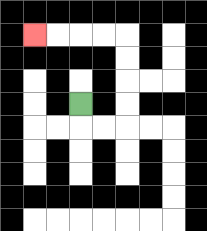{'start': '[3, 4]', 'end': '[1, 1]', 'path_directions': 'D,R,R,U,U,U,U,L,L,L,L', 'path_coordinates': '[[3, 4], [3, 5], [4, 5], [5, 5], [5, 4], [5, 3], [5, 2], [5, 1], [4, 1], [3, 1], [2, 1], [1, 1]]'}